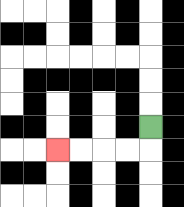{'start': '[6, 5]', 'end': '[2, 6]', 'path_directions': 'D,L,L,L,L', 'path_coordinates': '[[6, 5], [6, 6], [5, 6], [4, 6], [3, 6], [2, 6]]'}